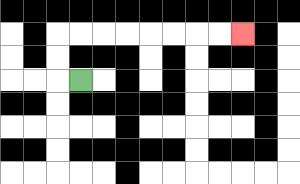{'start': '[3, 3]', 'end': '[10, 1]', 'path_directions': 'L,U,U,R,R,R,R,R,R,R,R', 'path_coordinates': '[[3, 3], [2, 3], [2, 2], [2, 1], [3, 1], [4, 1], [5, 1], [6, 1], [7, 1], [8, 1], [9, 1], [10, 1]]'}